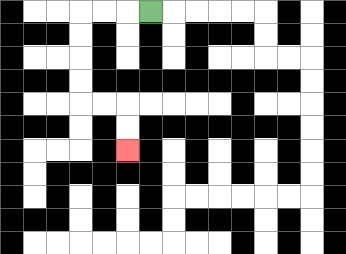{'start': '[6, 0]', 'end': '[5, 6]', 'path_directions': 'L,L,L,D,D,D,D,R,R,D,D', 'path_coordinates': '[[6, 0], [5, 0], [4, 0], [3, 0], [3, 1], [3, 2], [3, 3], [3, 4], [4, 4], [5, 4], [5, 5], [5, 6]]'}